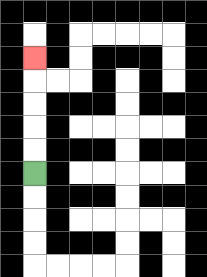{'start': '[1, 7]', 'end': '[1, 2]', 'path_directions': 'U,U,U,U,U', 'path_coordinates': '[[1, 7], [1, 6], [1, 5], [1, 4], [1, 3], [1, 2]]'}